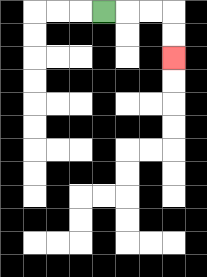{'start': '[4, 0]', 'end': '[7, 2]', 'path_directions': 'R,R,R,D,D', 'path_coordinates': '[[4, 0], [5, 0], [6, 0], [7, 0], [7, 1], [7, 2]]'}